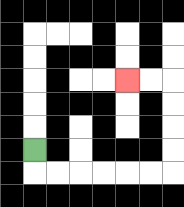{'start': '[1, 6]', 'end': '[5, 3]', 'path_directions': 'D,R,R,R,R,R,R,U,U,U,U,L,L', 'path_coordinates': '[[1, 6], [1, 7], [2, 7], [3, 7], [4, 7], [5, 7], [6, 7], [7, 7], [7, 6], [7, 5], [7, 4], [7, 3], [6, 3], [5, 3]]'}